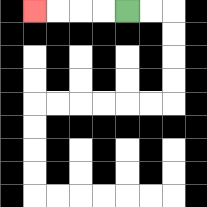{'start': '[5, 0]', 'end': '[1, 0]', 'path_directions': 'L,L,L,L', 'path_coordinates': '[[5, 0], [4, 0], [3, 0], [2, 0], [1, 0]]'}